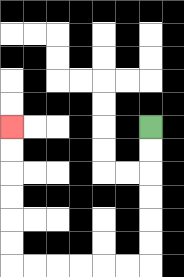{'start': '[6, 5]', 'end': '[0, 5]', 'path_directions': 'D,D,D,D,D,D,L,L,L,L,L,L,U,U,U,U,U,U', 'path_coordinates': '[[6, 5], [6, 6], [6, 7], [6, 8], [6, 9], [6, 10], [6, 11], [5, 11], [4, 11], [3, 11], [2, 11], [1, 11], [0, 11], [0, 10], [0, 9], [0, 8], [0, 7], [0, 6], [0, 5]]'}